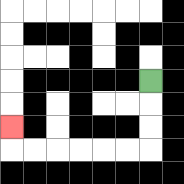{'start': '[6, 3]', 'end': '[0, 5]', 'path_directions': 'D,D,D,L,L,L,L,L,L,U', 'path_coordinates': '[[6, 3], [6, 4], [6, 5], [6, 6], [5, 6], [4, 6], [3, 6], [2, 6], [1, 6], [0, 6], [0, 5]]'}